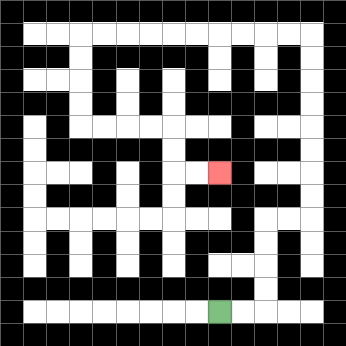{'start': '[9, 13]', 'end': '[9, 7]', 'path_directions': 'R,R,U,U,U,U,R,R,U,U,U,U,U,U,U,U,L,L,L,L,L,L,L,L,L,L,D,D,D,D,R,R,R,R,D,D,R,R', 'path_coordinates': '[[9, 13], [10, 13], [11, 13], [11, 12], [11, 11], [11, 10], [11, 9], [12, 9], [13, 9], [13, 8], [13, 7], [13, 6], [13, 5], [13, 4], [13, 3], [13, 2], [13, 1], [12, 1], [11, 1], [10, 1], [9, 1], [8, 1], [7, 1], [6, 1], [5, 1], [4, 1], [3, 1], [3, 2], [3, 3], [3, 4], [3, 5], [4, 5], [5, 5], [6, 5], [7, 5], [7, 6], [7, 7], [8, 7], [9, 7]]'}